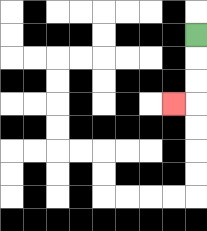{'start': '[8, 1]', 'end': '[7, 4]', 'path_directions': 'D,D,D,L', 'path_coordinates': '[[8, 1], [8, 2], [8, 3], [8, 4], [7, 4]]'}